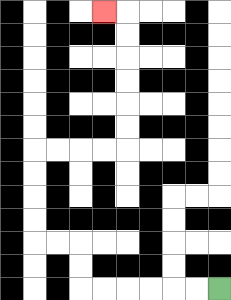{'start': '[9, 12]', 'end': '[4, 0]', 'path_directions': 'L,L,L,L,L,L,U,U,L,L,U,U,U,U,R,R,R,R,U,U,U,U,U,U,L', 'path_coordinates': '[[9, 12], [8, 12], [7, 12], [6, 12], [5, 12], [4, 12], [3, 12], [3, 11], [3, 10], [2, 10], [1, 10], [1, 9], [1, 8], [1, 7], [1, 6], [2, 6], [3, 6], [4, 6], [5, 6], [5, 5], [5, 4], [5, 3], [5, 2], [5, 1], [5, 0], [4, 0]]'}